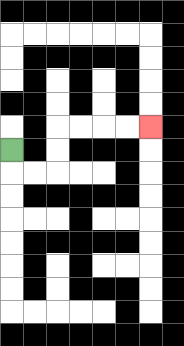{'start': '[0, 6]', 'end': '[6, 5]', 'path_directions': 'D,R,R,U,U,R,R,R,R', 'path_coordinates': '[[0, 6], [0, 7], [1, 7], [2, 7], [2, 6], [2, 5], [3, 5], [4, 5], [5, 5], [6, 5]]'}